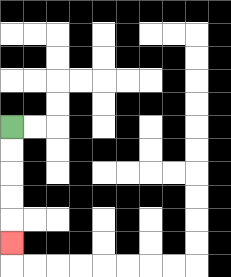{'start': '[0, 5]', 'end': '[0, 10]', 'path_directions': 'D,D,D,D,D', 'path_coordinates': '[[0, 5], [0, 6], [0, 7], [0, 8], [0, 9], [0, 10]]'}